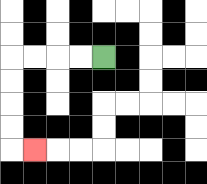{'start': '[4, 2]', 'end': '[1, 6]', 'path_directions': 'L,L,L,L,D,D,D,D,R', 'path_coordinates': '[[4, 2], [3, 2], [2, 2], [1, 2], [0, 2], [0, 3], [0, 4], [0, 5], [0, 6], [1, 6]]'}